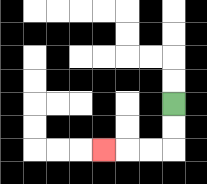{'start': '[7, 4]', 'end': '[4, 6]', 'path_directions': 'D,D,L,L,L', 'path_coordinates': '[[7, 4], [7, 5], [7, 6], [6, 6], [5, 6], [4, 6]]'}